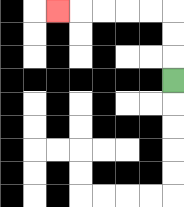{'start': '[7, 3]', 'end': '[2, 0]', 'path_directions': 'U,U,U,L,L,L,L,L', 'path_coordinates': '[[7, 3], [7, 2], [7, 1], [7, 0], [6, 0], [5, 0], [4, 0], [3, 0], [2, 0]]'}